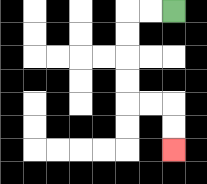{'start': '[7, 0]', 'end': '[7, 6]', 'path_directions': 'L,L,D,D,D,D,R,R,D,D', 'path_coordinates': '[[7, 0], [6, 0], [5, 0], [5, 1], [5, 2], [5, 3], [5, 4], [6, 4], [7, 4], [7, 5], [7, 6]]'}